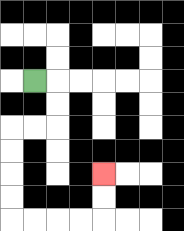{'start': '[1, 3]', 'end': '[4, 7]', 'path_directions': 'R,D,D,L,L,D,D,D,D,R,R,R,R,U,U', 'path_coordinates': '[[1, 3], [2, 3], [2, 4], [2, 5], [1, 5], [0, 5], [0, 6], [0, 7], [0, 8], [0, 9], [1, 9], [2, 9], [3, 9], [4, 9], [4, 8], [4, 7]]'}